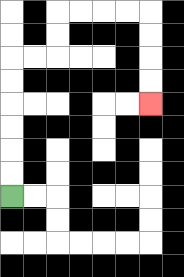{'start': '[0, 8]', 'end': '[6, 4]', 'path_directions': 'U,U,U,U,U,U,R,R,U,U,R,R,R,R,D,D,D,D', 'path_coordinates': '[[0, 8], [0, 7], [0, 6], [0, 5], [0, 4], [0, 3], [0, 2], [1, 2], [2, 2], [2, 1], [2, 0], [3, 0], [4, 0], [5, 0], [6, 0], [6, 1], [6, 2], [6, 3], [6, 4]]'}